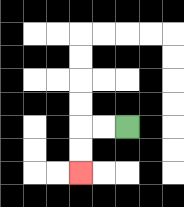{'start': '[5, 5]', 'end': '[3, 7]', 'path_directions': 'L,L,D,D', 'path_coordinates': '[[5, 5], [4, 5], [3, 5], [3, 6], [3, 7]]'}